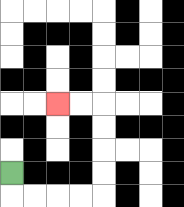{'start': '[0, 7]', 'end': '[2, 4]', 'path_directions': 'D,R,R,R,R,U,U,U,U,L,L', 'path_coordinates': '[[0, 7], [0, 8], [1, 8], [2, 8], [3, 8], [4, 8], [4, 7], [4, 6], [4, 5], [4, 4], [3, 4], [2, 4]]'}